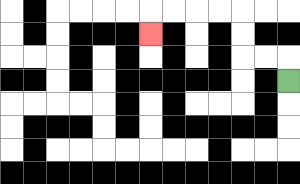{'start': '[12, 3]', 'end': '[6, 1]', 'path_directions': 'U,L,L,U,U,L,L,L,L,D', 'path_coordinates': '[[12, 3], [12, 2], [11, 2], [10, 2], [10, 1], [10, 0], [9, 0], [8, 0], [7, 0], [6, 0], [6, 1]]'}